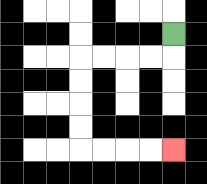{'start': '[7, 1]', 'end': '[7, 6]', 'path_directions': 'D,L,L,L,L,D,D,D,D,R,R,R,R', 'path_coordinates': '[[7, 1], [7, 2], [6, 2], [5, 2], [4, 2], [3, 2], [3, 3], [3, 4], [3, 5], [3, 6], [4, 6], [5, 6], [6, 6], [7, 6]]'}